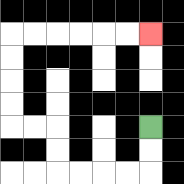{'start': '[6, 5]', 'end': '[6, 1]', 'path_directions': 'D,D,L,L,L,L,U,U,L,L,U,U,U,U,R,R,R,R,R,R', 'path_coordinates': '[[6, 5], [6, 6], [6, 7], [5, 7], [4, 7], [3, 7], [2, 7], [2, 6], [2, 5], [1, 5], [0, 5], [0, 4], [0, 3], [0, 2], [0, 1], [1, 1], [2, 1], [3, 1], [4, 1], [5, 1], [6, 1]]'}